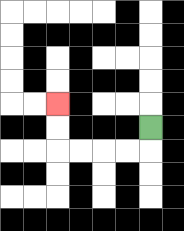{'start': '[6, 5]', 'end': '[2, 4]', 'path_directions': 'D,L,L,L,L,U,U', 'path_coordinates': '[[6, 5], [6, 6], [5, 6], [4, 6], [3, 6], [2, 6], [2, 5], [2, 4]]'}